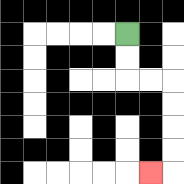{'start': '[5, 1]', 'end': '[6, 7]', 'path_directions': 'D,D,R,R,D,D,D,D,L', 'path_coordinates': '[[5, 1], [5, 2], [5, 3], [6, 3], [7, 3], [7, 4], [7, 5], [7, 6], [7, 7], [6, 7]]'}